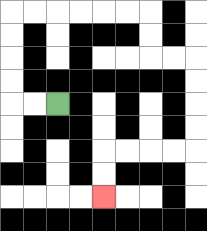{'start': '[2, 4]', 'end': '[4, 8]', 'path_directions': 'L,L,U,U,U,U,R,R,R,R,R,R,D,D,R,R,D,D,D,D,L,L,L,L,D,D', 'path_coordinates': '[[2, 4], [1, 4], [0, 4], [0, 3], [0, 2], [0, 1], [0, 0], [1, 0], [2, 0], [3, 0], [4, 0], [5, 0], [6, 0], [6, 1], [6, 2], [7, 2], [8, 2], [8, 3], [8, 4], [8, 5], [8, 6], [7, 6], [6, 6], [5, 6], [4, 6], [4, 7], [4, 8]]'}